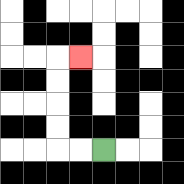{'start': '[4, 6]', 'end': '[3, 2]', 'path_directions': 'L,L,U,U,U,U,R', 'path_coordinates': '[[4, 6], [3, 6], [2, 6], [2, 5], [2, 4], [2, 3], [2, 2], [3, 2]]'}